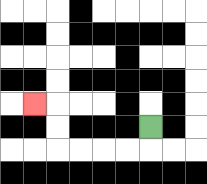{'start': '[6, 5]', 'end': '[1, 4]', 'path_directions': 'D,L,L,L,L,U,U,L', 'path_coordinates': '[[6, 5], [6, 6], [5, 6], [4, 6], [3, 6], [2, 6], [2, 5], [2, 4], [1, 4]]'}